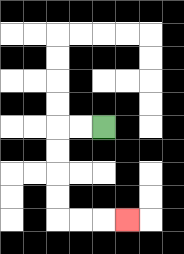{'start': '[4, 5]', 'end': '[5, 9]', 'path_directions': 'L,L,D,D,D,D,R,R,R', 'path_coordinates': '[[4, 5], [3, 5], [2, 5], [2, 6], [2, 7], [2, 8], [2, 9], [3, 9], [4, 9], [5, 9]]'}